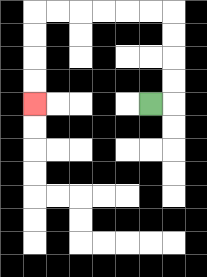{'start': '[6, 4]', 'end': '[1, 4]', 'path_directions': 'R,U,U,U,U,L,L,L,L,L,L,D,D,D,D', 'path_coordinates': '[[6, 4], [7, 4], [7, 3], [7, 2], [7, 1], [7, 0], [6, 0], [5, 0], [4, 0], [3, 0], [2, 0], [1, 0], [1, 1], [1, 2], [1, 3], [1, 4]]'}